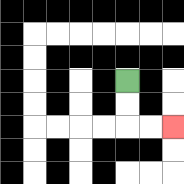{'start': '[5, 3]', 'end': '[7, 5]', 'path_directions': 'D,D,R,R', 'path_coordinates': '[[5, 3], [5, 4], [5, 5], [6, 5], [7, 5]]'}